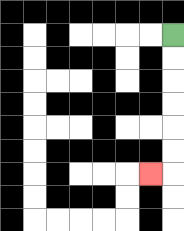{'start': '[7, 1]', 'end': '[6, 7]', 'path_directions': 'D,D,D,D,D,D,L', 'path_coordinates': '[[7, 1], [7, 2], [7, 3], [7, 4], [7, 5], [7, 6], [7, 7], [6, 7]]'}